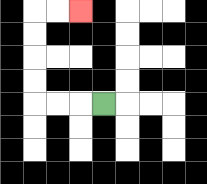{'start': '[4, 4]', 'end': '[3, 0]', 'path_directions': 'L,L,L,U,U,U,U,R,R', 'path_coordinates': '[[4, 4], [3, 4], [2, 4], [1, 4], [1, 3], [1, 2], [1, 1], [1, 0], [2, 0], [3, 0]]'}